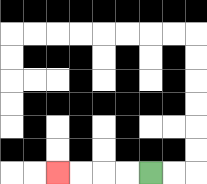{'start': '[6, 7]', 'end': '[2, 7]', 'path_directions': 'L,L,L,L', 'path_coordinates': '[[6, 7], [5, 7], [4, 7], [3, 7], [2, 7]]'}